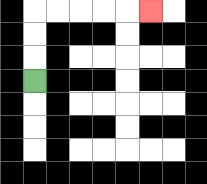{'start': '[1, 3]', 'end': '[6, 0]', 'path_directions': 'U,U,U,R,R,R,R,R', 'path_coordinates': '[[1, 3], [1, 2], [1, 1], [1, 0], [2, 0], [3, 0], [4, 0], [5, 0], [6, 0]]'}